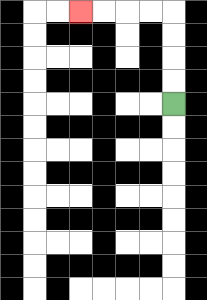{'start': '[7, 4]', 'end': '[3, 0]', 'path_directions': 'U,U,U,U,L,L,L,L', 'path_coordinates': '[[7, 4], [7, 3], [7, 2], [7, 1], [7, 0], [6, 0], [5, 0], [4, 0], [3, 0]]'}